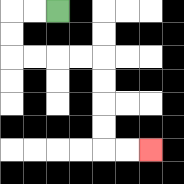{'start': '[2, 0]', 'end': '[6, 6]', 'path_directions': 'L,L,D,D,R,R,R,R,D,D,D,D,R,R', 'path_coordinates': '[[2, 0], [1, 0], [0, 0], [0, 1], [0, 2], [1, 2], [2, 2], [3, 2], [4, 2], [4, 3], [4, 4], [4, 5], [4, 6], [5, 6], [6, 6]]'}